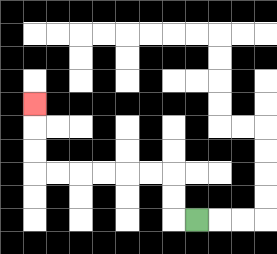{'start': '[8, 9]', 'end': '[1, 4]', 'path_directions': 'L,U,U,L,L,L,L,L,L,U,U,U', 'path_coordinates': '[[8, 9], [7, 9], [7, 8], [7, 7], [6, 7], [5, 7], [4, 7], [3, 7], [2, 7], [1, 7], [1, 6], [1, 5], [1, 4]]'}